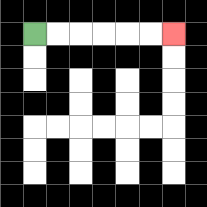{'start': '[1, 1]', 'end': '[7, 1]', 'path_directions': 'R,R,R,R,R,R', 'path_coordinates': '[[1, 1], [2, 1], [3, 1], [4, 1], [5, 1], [6, 1], [7, 1]]'}